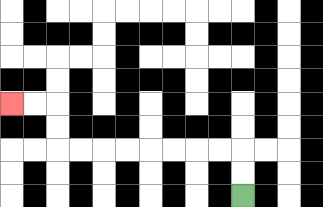{'start': '[10, 8]', 'end': '[0, 4]', 'path_directions': 'U,U,L,L,L,L,L,L,L,L,U,U,L,L', 'path_coordinates': '[[10, 8], [10, 7], [10, 6], [9, 6], [8, 6], [7, 6], [6, 6], [5, 6], [4, 6], [3, 6], [2, 6], [2, 5], [2, 4], [1, 4], [0, 4]]'}